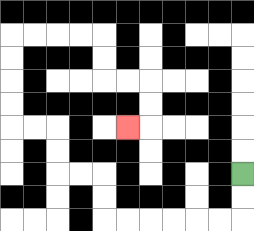{'start': '[10, 7]', 'end': '[5, 5]', 'path_directions': 'D,D,L,L,L,L,L,L,U,U,L,L,U,U,L,L,U,U,U,U,R,R,R,R,D,D,R,R,D,D,L', 'path_coordinates': '[[10, 7], [10, 8], [10, 9], [9, 9], [8, 9], [7, 9], [6, 9], [5, 9], [4, 9], [4, 8], [4, 7], [3, 7], [2, 7], [2, 6], [2, 5], [1, 5], [0, 5], [0, 4], [0, 3], [0, 2], [0, 1], [1, 1], [2, 1], [3, 1], [4, 1], [4, 2], [4, 3], [5, 3], [6, 3], [6, 4], [6, 5], [5, 5]]'}